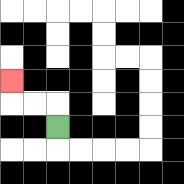{'start': '[2, 5]', 'end': '[0, 3]', 'path_directions': 'U,L,L,U', 'path_coordinates': '[[2, 5], [2, 4], [1, 4], [0, 4], [0, 3]]'}